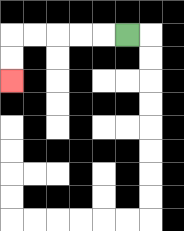{'start': '[5, 1]', 'end': '[0, 3]', 'path_directions': 'L,L,L,L,L,D,D', 'path_coordinates': '[[5, 1], [4, 1], [3, 1], [2, 1], [1, 1], [0, 1], [0, 2], [0, 3]]'}